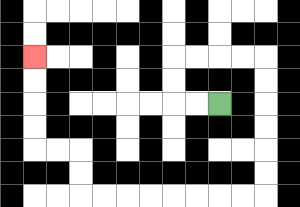{'start': '[9, 4]', 'end': '[1, 2]', 'path_directions': 'L,L,U,U,R,R,R,R,D,D,D,D,D,D,L,L,L,L,L,L,L,L,U,U,L,L,U,U,U,U', 'path_coordinates': '[[9, 4], [8, 4], [7, 4], [7, 3], [7, 2], [8, 2], [9, 2], [10, 2], [11, 2], [11, 3], [11, 4], [11, 5], [11, 6], [11, 7], [11, 8], [10, 8], [9, 8], [8, 8], [7, 8], [6, 8], [5, 8], [4, 8], [3, 8], [3, 7], [3, 6], [2, 6], [1, 6], [1, 5], [1, 4], [1, 3], [1, 2]]'}